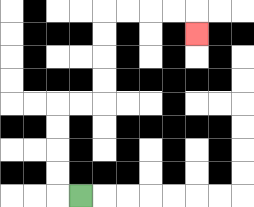{'start': '[3, 8]', 'end': '[8, 1]', 'path_directions': 'L,U,U,U,U,R,R,U,U,U,U,R,R,R,R,D', 'path_coordinates': '[[3, 8], [2, 8], [2, 7], [2, 6], [2, 5], [2, 4], [3, 4], [4, 4], [4, 3], [4, 2], [4, 1], [4, 0], [5, 0], [6, 0], [7, 0], [8, 0], [8, 1]]'}